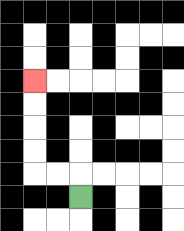{'start': '[3, 8]', 'end': '[1, 3]', 'path_directions': 'U,L,L,U,U,U,U', 'path_coordinates': '[[3, 8], [3, 7], [2, 7], [1, 7], [1, 6], [1, 5], [1, 4], [1, 3]]'}